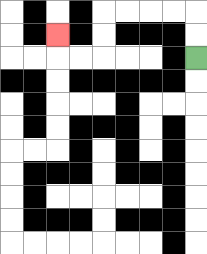{'start': '[8, 2]', 'end': '[2, 1]', 'path_directions': 'U,U,L,L,L,L,D,D,L,L,U', 'path_coordinates': '[[8, 2], [8, 1], [8, 0], [7, 0], [6, 0], [5, 0], [4, 0], [4, 1], [4, 2], [3, 2], [2, 2], [2, 1]]'}